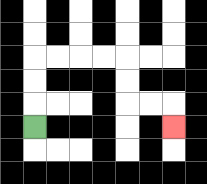{'start': '[1, 5]', 'end': '[7, 5]', 'path_directions': 'U,U,U,R,R,R,R,D,D,R,R,D', 'path_coordinates': '[[1, 5], [1, 4], [1, 3], [1, 2], [2, 2], [3, 2], [4, 2], [5, 2], [5, 3], [5, 4], [6, 4], [7, 4], [7, 5]]'}